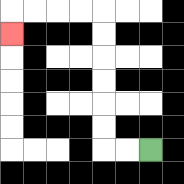{'start': '[6, 6]', 'end': '[0, 1]', 'path_directions': 'L,L,U,U,U,U,U,U,L,L,L,L,D', 'path_coordinates': '[[6, 6], [5, 6], [4, 6], [4, 5], [4, 4], [4, 3], [4, 2], [4, 1], [4, 0], [3, 0], [2, 0], [1, 0], [0, 0], [0, 1]]'}